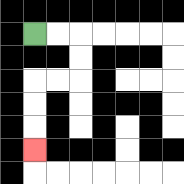{'start': '[1, 1]', 'end': '[1, 6]', 'path_directions': 'R,R,D,D,L,L,D,D,D', 'path_coordinates': '[[1, 1], [2, 1], [3, 1], [3, 2], [3, 3], [2, 3], [1, 3], [1, 4], [1, 5], [1, 6]]'}